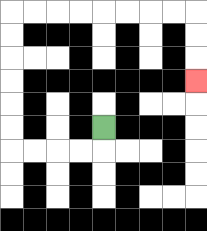{'start': '[4, 5]', 'end': '[8, 3]', 'path_directions': 'D,L,L,L,L,U,U,U,U,U,U,R,R,R,R,R,R,R,R,D,D,D', 'path_coordinates': '[[4, 5], [4, 6], [3, 6], [2, 6], [1, 6], [0, 6], [0, 5], [0, 4], [0, 3], [0, 2], [0, 1], [0, 0], [1, 0], [2, 0], [3, 0], [4, 0], [5, 0], [6, 0], [7, 0], [8, 0], [8, 1], [8, 2], [8, 3]]'}